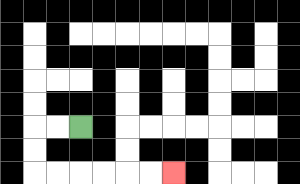{'start': '[3, 5]', 'end': '[7, 7]', 'path_directions': 'L,L,D,D,R,R,R,R,R,R', 'path_coordinates': '[[3, 5], [2, 5], [1, 5], [1, 6], [1, 7], [2, 7], [3, 7], [4, 7], [5, 7], [6, 7], [7, 7]]'}